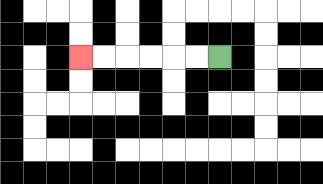{'start': '[9, 2]', 'end': '[3, 2]', 'path_directions': 'L,L,L,L,L,L', 'path_coordinates': '[[9, 2], [8, 2], [7, 2], [6, 2], [5, 2], [4, 2], [3, 2]]'}